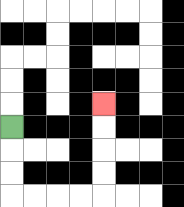{'start': '[0, 5]', 'end': '[4, 4]', 'path_directions': 'D,D,D,R,R,R,R,U,U,U,U', 'path_coordinates': '[[0, 5], [0, 6], [0, 7], [0, 8], [1, 8], [2, 8], [3, 8], [4, 8], [4, 7], [4, 6], [4, 5], [4, 4]]'}